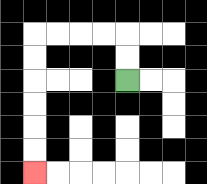{'start': '[5, 3]', 'end': '[1, 7]', 'path_directions': 'U,U,L,L,L,L,D,D,D,D,D,D', 'path_coordinates': '[[5, 3], [5, 2], [5, 1], [4, 1], [3, 1], [2, 1], [1, 1], [1, 2], [1, 3], [1, 4], [1, 5], [1, 6], [1, 7]]'}